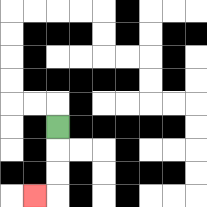{'start': '[2, 5]', 'end': '[1, 8]', 'path_directions': 'D,D,D,L', 'path_coordinates': '[[2, 5], [2, 6], [2, 7], [2, 8], [1, 8]]'}